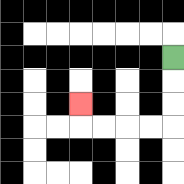{'start': '[7, 2]', 'end': '[3, 4]', 'path_directions': 'D,D,D,L,L,L,L,U', 'path_coordinates': '[[7, 2], [7, 3], [7, 4], [7, 5], [6, 5], [5, 5], [4, 5], [3, 5], [3, 4]]'}